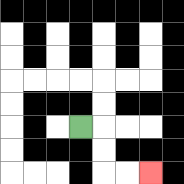{'start': '[3, 5]', 'end': '[6, 7]', 'path_directions': 'R,D,D,R,R', 'path_coordinates': '[[3, 5], [4, 5], [4, 6], [4, 7], [5, 7], [6, 7]]'}